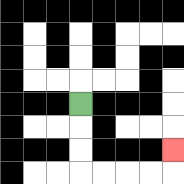{'start': '[3, 4]', 'end': '[7, 6]', 'path_directions': 'D,D,D,R,R,R,R,U', 'path_coordinates': '[[3, 4], [3, 5], [3, 6], [3, 7], [4, 7], [5, 7], [6, 7], [7, 7], [7, 6]]'}